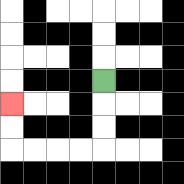{'start': '[4, 3]', 'end': '[0, 4]', 'path_directions': 'D,D,D,L,L,L,L,U,U', 'path_coordinates': '[[4, 3], [4, 4], [4, 5], [4, 6], [3, 6], [2, 6], [1, 6], [0, 6], [0, 5], [0, 4]]'}